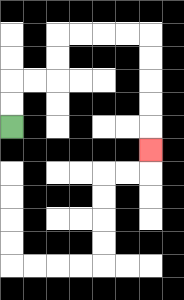{'start': '[0, 5]', 'end': '[6, 6]', 'path_directions': 'U,U,R,R,U,U,R,R,R,R,D,D,D,D,D', 'path_coordinates': '[[0, 5], [0, 4], [0, 3], [1, 3], [2, 3], [2, 2], [2, 1], [3, 1], [4, 1], [5, 1], [6, 1], [6, 2], [6, 3], [6, 4], [6, 5], [6, 6]]'}